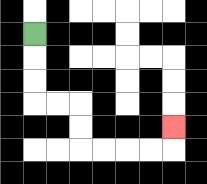{'start': '[1, 1]', 'end': '[7, 5]', 'path_directions': 'D,D,D,R,R,D,D,R,R,R,R,U', 'path_coordinates': '[[1, 1], [1, 2], [1, 3], [1, 4], [2, 4], [3, 4], [3, 5], [3, 6], [4, 6], [5, 6], [6, 6], [7, 6], [7, 5]]'}